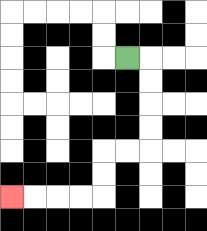{'start': '[5, 2]', 'end': '[0, 8]', 'path_directions': 'R,D,D,D,D,L,L,D,D,L,L,L,L', 'path_coordinates': '[[5, 2], [6, 2], [6, 3], [6, 4], [6, 5], [6, 6], [5, 6], [4, 6], [4, 7], [4, 8], [3, 8], [2, 8], [1, 8], [0, 8]]'}